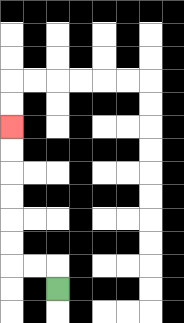{'start': '[2, 12]', 'end': '[0, 5]', 'path_directions': 'U,L,L,U,U,U,U,U,U', 'path_coordinates': '[[2, 12], [2, 11], [1, 11], [0, 11], [0, 10], [0, 9], [0, 8], [0, 7], [0, 6], [0, 5]]'}